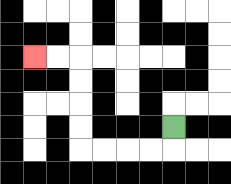{'start': '[7, 5]', 'end': '[1, 2]', 'path_directions': 'D,L,L,L,L,U,U,U,U,L,L', 'path_coordinates': '[[7, 5], [7, 6], [6, 6], [5, 6], [4, 6], [3, 6], [3, 5], [3, 4], [3, 3], [3, 2], [2, 2], [1, 2]]'}